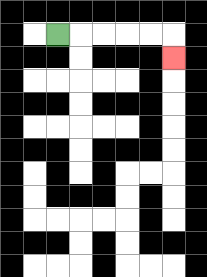{'start': '[2, 1]', 'end': '[7, 2]', 'path_directions': 'R,R,R,R,R,D', 'path_coordinates': '[[2, 1], [3, 1], [4, 1], [5, 1], [6, 1], [7, 1], [7, 2]]'}